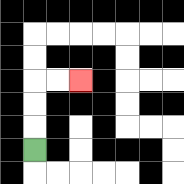{'start': '[1, 6]', 'end': '[3, 3]', 'path_directions': 'U,U,U,R,R', 'path_coordinates': '[[1, 6], [1, 5], [1, 4], [1, 3], [2, 3], [3, 3]]'}